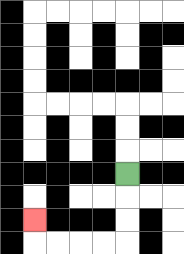{'start': '[5, 7]', 'end': '[1, 9]', 'path_directions': 'D,D,D,L,L,L,L,U', 'path_coordinates': '[[5, 7], [5, 8], [5, 9], [5, 10], [4, 10], [3, 10], [2, 10], [1, 10], [1, 9]]'}